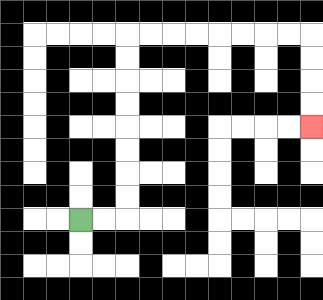{'start': '[3, 9]', 'end': '[13, 5]', 'path_directions': 'R,R,U,U,U,U,U,U,U,U,R,R,R,R,R,R,R,R,D,D,D,D', 'path_coordinates': '[[3, 9], [4, 9], [5, 9], [5, 8], [5, 7], [5, 6], [5, 5], [5, 4], [5, 3], [5, 2], [5, 1], [6, 1], [7, 1], [8, 1], [9, 1], [10, 1], [11, 1], [12, 1], [13, 1], [13, 2], [13, 3], [13, 4], [13, 5]]'}